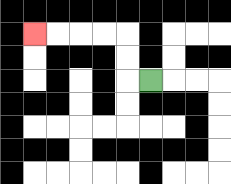{'start': '[6, 3]', 'end': '[1, 1]', 'path_directions': 'L,U,U,L,L,L,L', 'path_coordinates': '[[6, 3], [5, 3], [5, 2], [5, 1], [4, 1], [3, 1], [2, 1], [1, 1]]'}